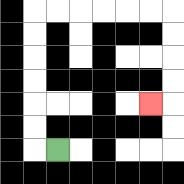{'start': '[2, 6]', 'end': '[6, 4]', 'path_directions': 'L,U,U,U,U,U,U,R,R,R,R,R,R,D,D,D,D,L', 'path_coordinates': '[[2, 6], [1, 6], [1, 5], [1, 4], [1, 3], [1, 2], [1, 1], [1, 0], [2, 0], [3, 0], [4, 0], [5, 0], [6, 0], [7, 0], [7, 1], [7, 2], [7, 3], [7, 4], [6, 4]]'}